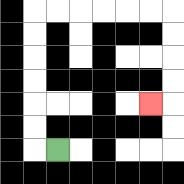{'start': '[2, 6]', 'end': '[6, 4]', 'path_directions': 'L,U,U,U,U,U,U,R,R,R,R,R,R,D,D,D,D,L', 'path_coordinates': '[[2, 6], [1, 6], [1, 5], [1, 4], [1, 3], [1, 2], [1, 1], [1, 0], [2, 0], [3, 0], [4, 0], [5, 0], [6, 0], [7, 0], [7, 1], [7, 2], [7, 3], [7, 4], [6, 4]]'}